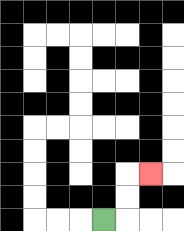{'start': '[4, 9]', 'end': '[6, 7]', 'path_directions': 'R,U,U,R', 'path_coordinates': '[[4, 9], [5, 9], [5, 8], [5, 7], [6, 7]]'}